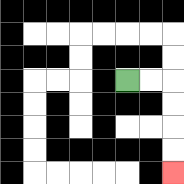{'start': '[5, 3]', 'end': '[7, 7]', 'path_directions': 'R,R,D,D,D,D', 'path_coordinates': '[[5, 3], [6, 3], [7, 3], [7, 4], [7, 5], [7, 6], [7, 7]]'}